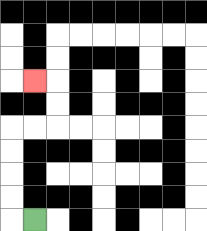{'start': '[1, 9]', 'end': '[1, 3]', 'path_directions': 'L,U,U,U,U,R,R,U,U,L', 'path_coordinates': '[[1, 9], [0, 9], [0, 8], [0, 7], [0, 6], [0, 5], [1, 5], [2, 5], [2, 4], [2, 3], [1, 3]]'}